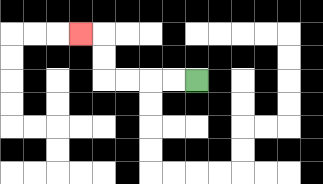{'start': '[8, 3]', 'end': '[3, 1]', 'path_directions': 'L,L,L,L,U,U,L', 'path_coordinates': '[[8, 3], [7, 3], [6, 3], [5, 3], [4, 3], [4, 2], [4, 1], [3, 1]]'}